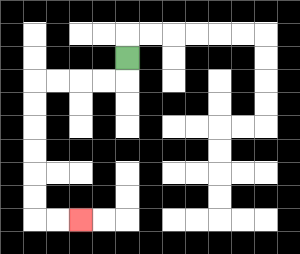{'start': '[5, 2]', 'end': '[3, 9]', 'path_directions': 'D,L,L,L,L,D,D,D,D,D,D,R,R', 'path_coordinates': '[[5, 2], [5, 3], [4, 3], [3, 3], [2, 3], [1, 3], [1, 4], [1, 5], [1, 6], [1, 7], [1, 8], [1, 9], [2, 9], [3, 9]]'}